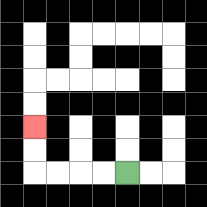{'start': '[5, 7]', 'end': '[1, 5]', 'path_directions': 'L,L,L,L,U,U', 'path_coordinates': '[[5, 7], [4, 7], [3, 7], [2, 7], [1, 7], [1, 6], [1, 5]]'}